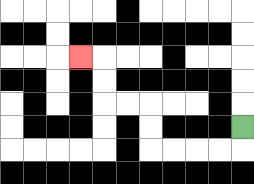{'start': '[10, 5]', 'end': '[3, 2]', 'path_directions': 'D,L,L,L,L,U,U,L,L,U,U,L', 'path_coordinates': '[[10, 5], [10, 6], [9, 6], [8, 6], [7, 6], [6, 6], [6, 5], [6, 4], [5, 4], [4, 4], [4, 3], [4, 2], [3, 2]]'}